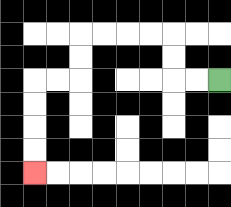{'start': '[9, 3]', 'end': '[1, 7]', 'path_directions': 'L,L,U,U,L,L,L,L,D,D,L,L,D,D,D,D', 'path_coordinates': '[[9, 3], [8, 3], [7, 3], [7, 2], [7, 1], [6, 1], [5, 1], [4, 1], [3, 1], [3, 2], [3, 3], [2, 3], [1, 3], [1, 4], [1, 5], [1, 6], [1, 7]]'}